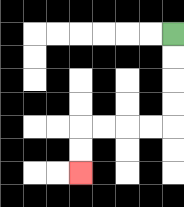{'start': '[7, 1]', 'end': '[3, 7]', 'path_directions': 'D,D,D,D,L,L,L,L,D,D', 'path_coordinates': '[[7, 1], [7, 2], [7, 3], [7, 4], [7, 5], [6, 5], [5, 5], [4, 5], [3, 5], [3, 6], [3, 7]]'}